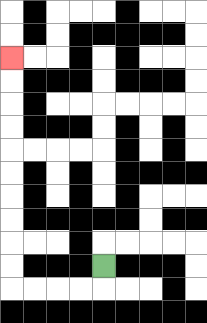{'start': '[4, 11]', 'end': '[0, 2]', 'path_directions': 'D,L,L,L,L,U,U,U,U,U,U,U,U,U,U', 'path_coordinates': '[[4, 11], [4, 12], [3, 12], [2, 12], [1, 12], [0, 12], [0, 11], [0, 10], [0, 9], [0, 8], [0, 7], [0, 6], [0, 5], [0, 4], [0, 3], [0, 2]]'}